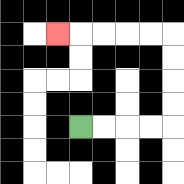{'start': '[3, 5]', 'end': '[2, 1]', 'path_directions': 'R,R,R,R,U,U,U,U,L,L,L,L,L', 'path_coordinates': '[[3, 5], [4, 5], [5, 5], [6, 5], [7, 5], [7, 4], [7, 3], [7, 2], [7, 1], [6, 1], [5, 1], [4, 1], [3, 1], [2, 1]]'}